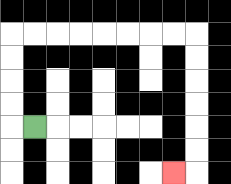{'start': '[1, 5]', 'end': '[7, 7]', 'path_directions': 'L,U,U,U,U,R,R,R,R,R,R,R,R,D,D,D,D,D,D,L', 'path_coordinates': '[[1, 5], [0, 5], [0, 4], [0, 3], [0, 2], [0, 1], [1, 1], [2, 1], [3, 1], [4, 1], [5, 1], [6, 1], [7, 1], [8, 1], [8, 2], [8, 3], [8, 4], [8, 5], [8, 6], [8, 7], [7, 7]]'}